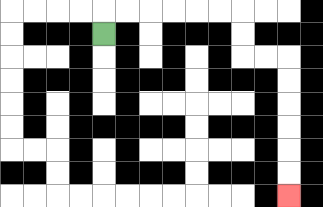{'start': '[4, 1]', 'end': '[12, 8]', 'path_directions': 'U,R,R,R,R,R,R,D,D,R,R,D,D,D,D,D,D', 'path_coordinates': '[[4, 1], [4, 0], [5, 0], [6, 0], [7, 0], [8, 0], [9, 0], [10, 0], [10, 1], [10, 2], [11, 2], [12, 2], [12, 3], [12, 4], [12, 5], [12, 6], [12, 7], [12, 8]]'}